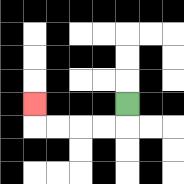{'start': '[5, 4]', 'end': '[1, 4]', 'path_directions': 'D,L,L,L,L,U', 'path_coordinates': '[[5, 4], [5, 5], [4, 5], [3, 5], [2, 5], [1, 5], [1, 4]]'}